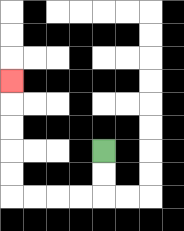{'start': '[4, 6]', 'end': '[0, 3]', 'path_directions': 'D,D,L,L,L,L,U,U,U,U,U', 'path_coordinates': '[[4, 6], [4, 7], [4, 8], [3, 8], [2, 8], [1, 8], [0, 8], [0, 7], [0, 6], [0, 5], [0, 4], [0, 3]]'}